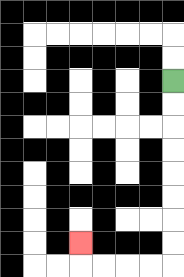{'start': '[7, 3]', 'end': '[3, 10]', 'path_directions': 'D,D,D,D,D,D,D,D,L,L,L,L,U', 'path_coordinates': '[[7, 3], [7, 4], [7, 5], [7, 6], [7, 7], [7, 8], [7, 9], [7, 10], [7, 11], [6, 11], [5, 11], [4, 11], [3, 11], [3, 10]]'}